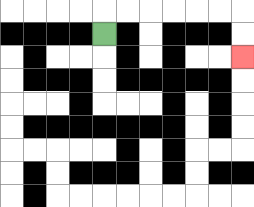{'start': '[4, 1]', 'end': '[10, 2]', 'path_directions': 'U,R,R,R,R,R,R,D,D', 'path_coordinates': '[[4, 1], [4, 0], [5, 0], [6, 0], [7, 0], [8, 0], [9, 0], [10, 0], [10, 1], [10, 2]]'}